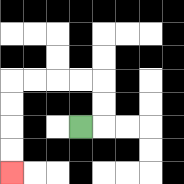{'start': '[3, 5]', 'end': '[0, 7]', 'path_directions': 'R,U,U,L,L,L,L,D,D,D,D', 'path_coordinates': '[[3, 5], [4, 5], [4, 4], [4, 3], [3, 3], [2, 3], [1, 3], [0, 3], [0, 4], [0, 5], [0, 6], [0, 7]]'}